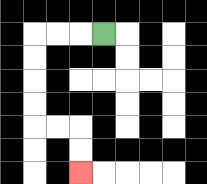{'start': '[4, 1]', 'end': '[3, 7]', 'path_directions': 'L,L,L,D,D,D,D,R,R,D,D', 'path_coordinates': '[[4, 1], [3, 1], [2, 1], [1, 1], [1, 2], [1, 3], [1, 4], [1, 5], [2, 5], [3, 5], [3, 6], [3, 7]]'}